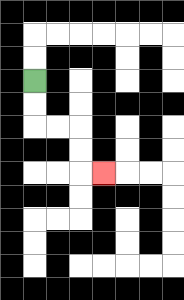{'start': '[1, 3]', 'end': '[4, 7]', 'path_directions': 'D,D,R,R,D,D,R', 'path_coordinates': '[[1, 3], [1, 4], [1, 5], [2, 5], [3, 5], [3, 6], [3, 7], [4, 7]]'}